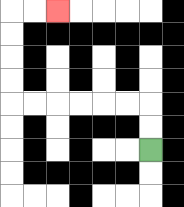{'start': '[6, 6]', 'end': '[2, 0]', 'path_directions': 'U,U,L,L,L,L,L,L,U,U,U,U,R,R', 'path_coordinates': '[[6, 6], [6, 5], [6, 4], [5, 4], [4, 4], [3, 4], [2, 4], [1, 4], [0, 4], [0, 3], [0, 2], [0, 1], [0, 0], [1, 0], [2, 0]]'}